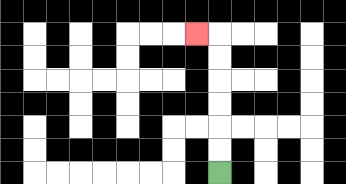{'start': '[9, 7]', 'end': '[8, 1]', 'path_directions': 'U,U,U,U,U,U,L', 'path_coordinates': '[[9, 7], [9, 6], [9, 5], [9, 4], [9, 3], [9, 2], [9, 1], [8, 1]]'}